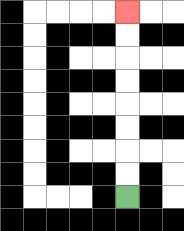{'start': '[5, 8]', 'end': '[5, 0]', 'path_directions': 'U,U,U,U,U,U,U,U', 'path_coordinates': '[[5, 8], [5, 7], [5, 6], [5, 5], [5, 4], [5, 3], [5, 2], [5, 1], [5, 0]]'}